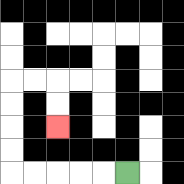{'start': '[5, 7]', 'end': '[2, 5]', 'path_directions': 'L,L,L,L,L,U,U,U,U,R,R,D,D', 'path_coordinates': '[[5, 7], [4, 7], [3, 7], [2, 7], [1, 7], [0, 7], [0, 6], [0, 5], [0, 4], [0, 3], [1, 3], [2, 3], [2, 4], [2, 5]]'}